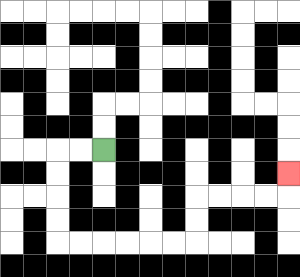{'start': '[4, 6]', 'end': '[12, 7]', 'path_directions': 'L,L,D,D,D,D,R,R,R,R,R,R,U,U,R,R,R,R,U', 'path_coordinates': '[[4, 6], [3, 6], [2, 6], [2, 7], [2, 8], [2, 9], [2, 10], [3, 10], [4, 10], [5, 10], [6, 10], [7, 10], [8, 10], [8, 9], [8, 8], [9, 8], [10, 8], [11, 8], [12, 8], [12, 7]]'}